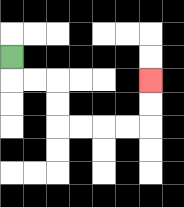{'start': '[0, 2]', 'end': '[6, 3]', 'path_directions': 'D,R,R,D,D,R,R,R,R,U,U', 'path_coordinates': '[[0, 2], [0, 3], [1, 3], [2, 3], [2, 4], [2, 5], [3, 5], [4, 5], [5, 5], [6, 5], [6, 4], [6, 3]]'}